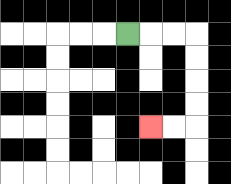{'start': '[5, 1]', 'end': '[6, 5]', 'path_directions': 'R,R,R,D,D,D,D,L,L', 'path_coordinates': '[[5, 1], [6, 1], [7, 1], [8, 1], [8, 2], [8, 3], [8, 4], [8, 5], [7, 5], [6, 5]]'}